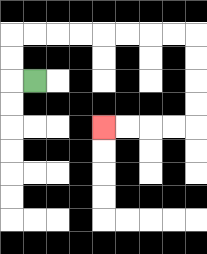{'start': '[1, 3]', 'end': '[4, 5]', 'path_directions': 'L,U,U,R,R,R,R,R,R,R,R,D,D,D,D,L,L,L,L', 'path_coordinates': '[[1, 3], [0, 3], [0, 2], [0, 1], [1, 1], [2, 1], [3, 1], [4, 1], [5, 1], [6, 1], [7, 1], [8, 1], [8, 2], [8, 3], [8, 4], [8, 5], [7, 5], [6, 5], [5, 5], [4, 5]]'}